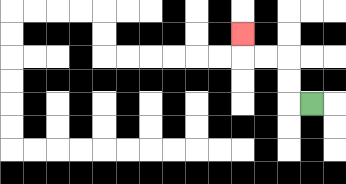{'start': '[13, 4]', 'end': '[10, 1]', 'path_directions': 'L,U,U,L,L,U', 'path_coordinates': '[[13, 4], [12, 4], [12, 3], [12, 2], [11, 2], [10, 2], [10, 1]]'}